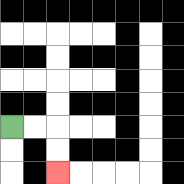{'start': '[0, 5]', 'end': '[2, 7]', 'path_directions': 'R,R,D,D', 'path_coordinates': '[[0, 5], [1, 5], [2, 5], [2, 6], [2, 7]]'}